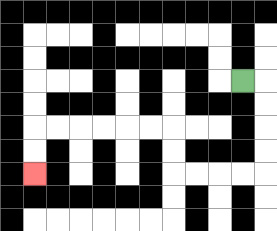{'start': '[10, 3]', 'end': '[1, 7]', 'path_directions': 'R,D,D,D,D,L,L,L,L,U,U,L,L,L,L,L,L,D,D', 'path_coordinates': '[[10, 3], [11, 3], [11, 4], [11, 5], [11, 6], [11, 7], [10, 7], [9, 7], [8, 7], [7, 7], [7, 6], [7, 5], [6, 5], [5, 5], [4, 5], [3, 5], [2, 5], [1, 5], [1, 6], [1, 7]]'}